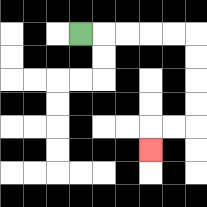{'start': '[3, 1]', 'end': '[6, 6]', 'path_directions': 'R,R,R,R,R,D,D,D,D,L,L,D', 'path_coordinates': '[[3, 1], [4, 1], [5, 1], [6, 1], [7, 1], [8, 1], [8, 2], [8, 3], [8, 4], [8, 5], [7, 5], [6, 5], [6, 6]]'}